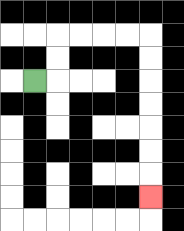{'start': '[1, 3]', 'end': '[6, 8]', 'path_directions': 'R,U,U,R,R,R,R,D,D,D,D,D,D,D', 'path_coordinates': '[[1, 3], [2, 3], [2, 2], [2, 1], [3, 1], [4, 1], [5, 1], [6, 1], [6, 2], [6, 3], [6, 4], [6, 5], [6, 6], [6, 7], [6, 8]]'}